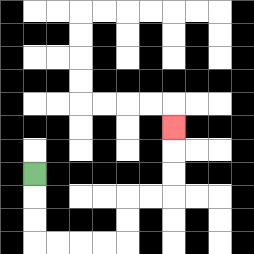{'start': '[1, 7]', 'end': '[7, 5]', 'path_directions': 'D,D,D,R,R,R,R,U,U,R,R,U,U,U', 'path_coordinates': '[[1, 7], [1, 8], [1, 9], [1, 10], [2, 10], [3, 10], [4, 10], [5, 10], [5, 9], [5, 8], [6, 8], [7, 8], [7, 7], [7, 6], [7, 5]]'}